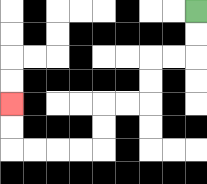{'start': '[8, 0]', 'end': '[0, 4]', 'path_directions': 'D,D,L,L,D,D,L,L,D,D,L,L,L,L,U,U', 'path_coordinates': '[[8, 0], [8, 1], [8, 2], [7, 2], [6, 2], [6, 3], [6, 4], [5, 4], [4, 4], [4, 5], [4, 6], [3, 6], [2, 6], [1, 6], [0, 6], [0, 5], [0, 4]]'}